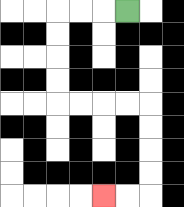{'start': '[5, 0]', 'end': '[4, 8]', 'path_directions': 'L,L,L,D,D,D,D,R,R,R,R,D,D,D,D,L,L', 'path_coordinates': '[[5, 0], [4, 0], [3, 0], [2, 0], [2, 1], [2, 2], [2, 3], [2, 4], [3, 4], [4, 4], [5, 4], [6, 4], [6, 5], [6, 6], [6, 7], [6, 8], [5, 8], [4, 8]]'}